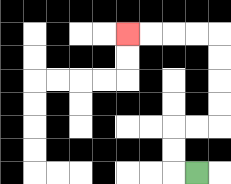{'start': '[8, 7]', 'end': '[5, 1]', 'path_directions': 'L,U,U,R,R,U,U,U,U,L,L,L,L', 'path_coordinates': '[[8, 7], [7, 7], [7, 6], [7, 5], [8, 5], [9, 5], [9, 4], [9, 3], [9, 2], [9, 1], [8, 1], [7, 1], [6, 1], [5, 1]]'}